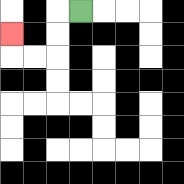{'start': '[3, 0]', 'end': '[0, 1]', 'path_directions': 'L,D,D,L,L,U', 'path_coordinates': '[[3, 0], [2, 0], [2, 1], [2, 2], [1, 2], [0, 2], [0, 1]]'}